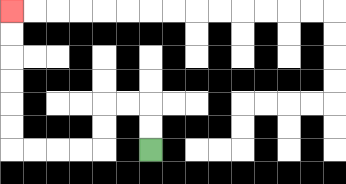{'start': '[6, 6]', 'end': '[0, 0]', 'path_directions': 'U,U,L,L,D,D,L,L,L,L,U,U,U,U,U,U', 'path_coordinates': '[[6, 6], [6, 5], [6, 4], [5, 4], [4, 4], [4, 5], [4, 6], [3, 6], [2, 6], [1, 6], [0, 6], [0, 5], [0, 4], [0, 3], [0, 2], [0, 1], [0, 0]]'}